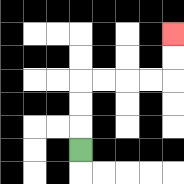{'start': '[3, 6]', 'end': '[7, 1]', 'path_directions': 'U,U,U,R,R,R,R,U,U', 'path_coordinates': '[[3, 6], [3, 5], [3, 4], [3, 3], [4, 3], [5, 3], [6, 3], [7, 3], [7, 2], [7, 1]]'}